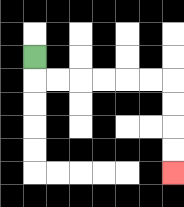{'start': '[1, 2]', 'end': '[7, 7]', 'path_directions': 'D,R,R,R,R,R,R,D,D,D,D', 'path_coordinates': '[[1, 2], [1, 3], [2, 3], [3, 3], [4, 3], [5, 3], [6, 3], [7, 3], [7, 4], [7, 5], [7, 6], [7, 7]]'}